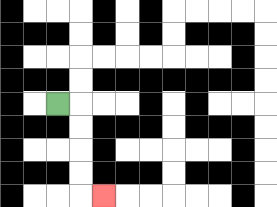{'start': '[2, 4]', 'end': '[4, 8]', 'path_directions': 'R,D,D,D,D,R', 'path_coordinates': '[[2, 4], [3, 4], [3, 5], [3, 6], [3, 7], [3, 8], [4, 8]]'}